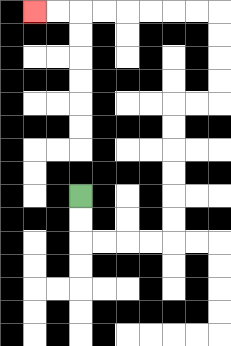{'start': '[3, 8]', 'end': '[1, 0]', 'path_directions': 'D,D,R,R,R,R,U,U,U,U,U,U,R,R,U,U,U,U,L,L,L,L,L,L,L,L', 'path_coordinates': '[[3, 8], [3, 9], [3, 10], [4, 10], [5, 10], [6, 10], [7, 10], [7, 9], [7, 8], [7, 7], [7, 6], [7, 5], [7, 4], [8, 4], [9, 4], [9, 3], [9, 2], [9, 1], [9, 0], [8, 0], [7, 0], [6, 0], [5, 0], [4, 0], [3, 0], [2, 0], [1, 0]]'}